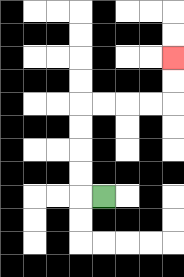{'start': '[4, 8]', 'end': '[7, 2]', 'path_directions': 'L,U,U,U,U,R,R,R,R,U,U', 'path_coordinates': '[[4, 8], [3, 8], [3, 7], [3, 6], [3, 5], [3, 4], [4, 4], [5, 4], [6, 4], [7, 4], [7, 3], [7, 2]]'}